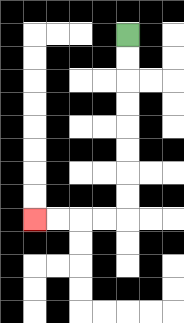{'start': '[5, 1]', 'end': '[1, 9]', 'path_directions': 'D,D,D,D,D,D,D,D,L,L,L,L', 'path_coordinates': '[[5, 1], [5, 2], [5, 3], [5, 4], [5, 5], [5, 6], [5, 7], [5, 8], [5, 9], [4, 9], [3, 9], [2, 9], [1, 9]]'}